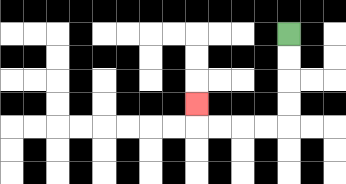{'start': '[12, 1]', 'end': '[8, 4]', 'path_directions': 'D,D,D,D,L,L,L,L,U', 'path_coordinates': '[[12, 1], [12, 2], [12, 3], [12, 4], [12, 5], [11, 5], [10, 5], [9, 5], [8, 5], [8, 4]]'}